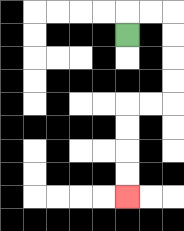{'start': '[5, 1]', 'end': '[5, 8]', 'path_directions': 'U,R,R,D,D,D,D,L,L,D,D,D,D', 'path_coordinates': '[[5, 1], [5, 0], [6, 0], [7, 0], [7, 1], [7, 2], [7, 3], [7, 4], [6, 4], [5, 4], [5, 5], [5, 6], [5, 7], [5, 8]]'}